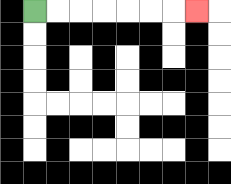{'start': '[1, 0]', 'end': '[8, 0]', 'path_directions': 'R,R,R,R,R,R,R', 'path_coordinates': '[[1, 0], [2, 0], [3, 0], [4, 0], [5, 0], [6, 0], [7, 0], [8, 0]]'}